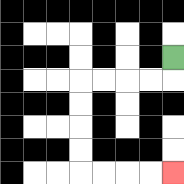{'start': '[7, 2]', 'end': '[7, 7]', 'path_directions': 'D,L,L,L,L,D,D,D,D,R,R,R,R', 'path_coordinates': '[[7, 2], [7, 3], [6, 3], [5, 3], [4, 3], [3, 3], [3, 4], [3, 5], [3, 6], [3, 7], [4, 7], [5, 7], [6, 7], [7, 7]]'}